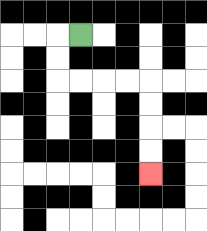{'start': '[3, 1]', 'end': '[6, 7]', 'path_directions': 'L,D,D,R,R,R,R,D,D,D,D', 'path_coordinates': '[[3, 1], [2, 1], [2, 2], [2, 3], [3, 3], [4, 3], [5, 3], [6, 3], [6, 4], [6, 5], [6, 6], [6, 7]]'}